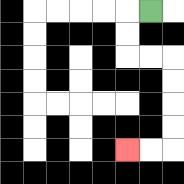{'start': '[6, 0]', 'end': '[5, 6]', 'path_directions': 'L,D,D,R,R,D,D,D,D,L,L', 'path_coordinates': '[[6, 0], [5, 0], [5, 1], [5, 2], [6, 2], [7, 2], [7, 3], [7, 4], [7, 5], [7, 6], [6, 6], [5, 6]]'}